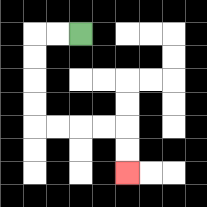{'start': '[3, 1]', 'end': '[5, 7]', 'path_directions': 'L,L,D,D,D,D,R,R,R,R,D,D', 'path_coordinates': '[[3, 1], [2, 1], [1, 1], [1, 2], [1, 3], [1, 4], [1, 5], [2, 5], [3, 5], [4, 5], [5, 5], [5, 6], [5, 7]]'}